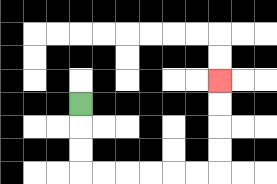{'start': '[3, 4]', 'end': '[9, 3]', 'path_directions': 'D,D,D,R,R,R,R,R,R,U,U,U,U', 'path_coordinates': '[[3, 4], [3, 5], [3, 6], [3, 7], [4, 7], [5, 7], [6, 7], [7, 7], [8, 7], [9, 7], [9, 6], [9, 5], [9, 4], [9, 3]]'}